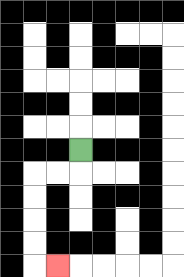{'start': '[3, 6]', 'end': '[2, 11]', 'path_directions': 'D,L,L,D,D,D,D,R', 'path_coordinates': '[[3, 6], [3, 7], [2, 7], [1, 7], [1, 8], [1, 9], [1, 10], [1, 11], [2, 11]]'}